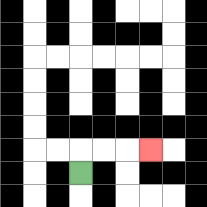{'start': '[3, 7]', 'end': '[6, 6]', 'path_directions': 'U,R,R,R', 'path_coordinates': '[[3, 7], [3, 6], [4, 6], [5, 6], [6, 6]]'}